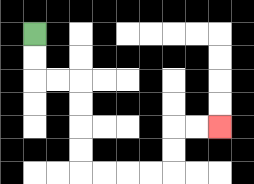{'start': '[1, 1]', 'end': '[9, 5]', 'path_directions': 'D,D,R,R,D,D,D,D,R,R,R,R,U,U,R,R', 'path_coordinates': '[[1, 1], [1, 2], [1, 3], [2, 3], [3, 3], [3, 4], [3, 5], [3, 6], [3, 7], [4, 7], [5, 7], [6, 7], [7, 7], [7, 6], [7, 5], [8, 5], [9, 5]]'}